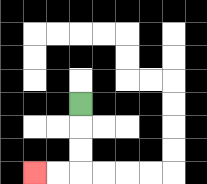{'start': '[3, 4]', 'end': '[1, 7]', 'path_directions': 'D,D,D,L,L', 'path_coordinates': '[[3, 4], [3, 5], [3, 6], [3, 7], [2, 7], [1, 7]]'}